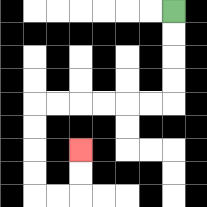{'start': '[7, 0]', 'end': '[3, 6]', 'path_directions': 'D,D,D,D,L,L,L,L,L,L,D,D,D,D,R,R,U,U', 'path_coordinates': '[[7, 0], [7, 1], [7, 2], [7, 3], [7, 4], [6, 4], [5, 4], [4, 4], [3, 4], [2, 4], [1, 4], [1, 5], [1, 6], [1, 7], [1, 8], [2, 8], [3, 8], [3, 7], [3, 6]]'}